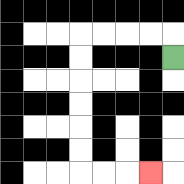{'start': '[7, 2]', 'end': '[6, 7]', 'path_directions': 'U,L,L,L,L,D,D,D,D,D,D,R,R,R', 'path_coordinates': '[[7, 2], [7, 1], [6, 1], [5, 1], [4, 1], [3, 1], [3, 2], [3, 3], [3, 4], [3, 5], [3, 6], [3, 7], [4, 7], [5, 7], [6, 7]]'}